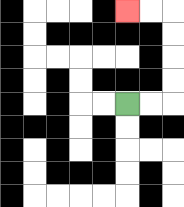{'start': '[5, 4]', 'end': '[5, 0]', 'path_directions': 'R,R,U,U,U,U,L,L', 'path_coordinates': '[[5, 4], [6, 4], [7, 4], [7, 3], [7, 2], [7, 1], [7, 0], [6, 0], [5, 0]]'}